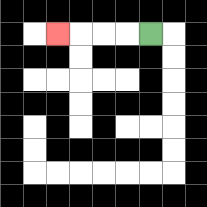{'start': '[6, 1]', 'end': '[2, 1]', 'path_directions': 'L,L,L,L', 'path_coordinates': '[[6, 1], [5, 1], [4, 1], [3, 1], [2, 1]]'}